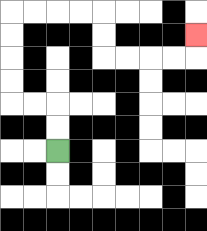{'start': '[2, 6]', 'end': '[8, 1]', 'path_directions': 'U,U,L,L,U,U,U,U,R,R,R,R,D,D,R,R,R,R,U', 'path_coordinates': '[[2, 6], [2, 5], [2, 4], [1, 4], [0, 4], [0, 3], [0, 2], [0, 1], [0, 0], [1, 0], [2, 0], [3, 0], [4, 0], [4, 1], [4, 2], [5, 2], [6, 2], [7, 2], [8, 2], [8, 1]]'}